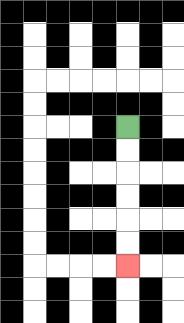{'start': '[5, 5]', 'end': '[5, 11]', 'path_directions': 'D,D,D,D,D,D', 'path_coordinates': '[[5, 5], [5, 6], [5, 7], [5, 8], [5, 9], [5, 10], [5, 11]]'}